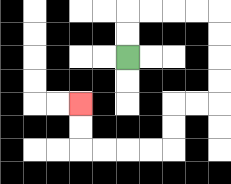{'start': '[5, 2]', 'end': '[3, 4]', 'path_directions': 'U,U,R,R,R,R,D,D,D,D,L,L,D,D,L,L,L,L,U,U', 'path_coordinates': '[[5, 2], [5, 1], [5, 0], [6, 0], [7, 0], [8, 0], [9, 0], [9, 1], [9, 2], [9, 3], [9, 4], [8, 4], [7, 4], [7, 5], [7, 6], [6, 6], [5, 6], [4, 6], [3, 6], [3, 5], [3, 4]]'}